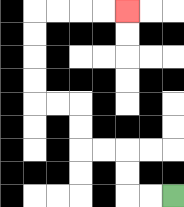{'start': '[7, 8]', 'end': '[5, 0]', 'path_directions': 'L,L,U,U,L,L,U,U,L,L,U,U,U,U,R,R,R,R', 'path_coordinates': '[[7, 8], [6, 8], [5, 8], [5, 7], [5, 6], [4, 6], [3, 6], [3, 5], [3, 4], [2, 4], [1, 4], [1, 3], [1, 2], [1, 1], [1, 0], [2, 0], [3, 0], [4, 0], [5, 0]]'}